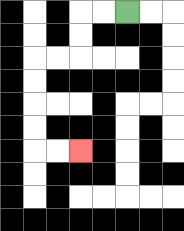{'start': '[5, 0]', 'end': '[3, 6]', 'path_directions': 'L,L,D,D,L,L,D,D,D,D,R,R', 'path_coordinates': '[[5, 0], [4, 0], [3, 0], [3, 1], [3, 2], [2, 2], [1, 2], [1, 3], [1, 4], [1, 5], [1, 6], [2, 6], [3, 6]]'}